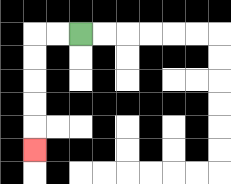{'start': '[3, 1]', 'end': '[1, 6]', 'path_directions': 'L,L,D,D,D,D,D', 'path_coordinates': '[[3, 1], [2, 1], [1, 1], [1, 2], [1, 3], [1, 4], [1, 5], [1, 6]]'}